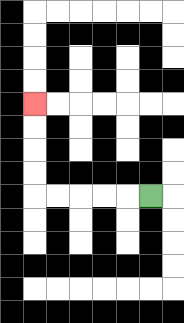{'start': '[6, 8]', 'end': '[1, 4]', 'path_directions': 'L,L,L,L,L,U,U,U,U', 'path_coordinates': '[[6, 8], [5, 8], [4, 8], [3, 8], [2, 8], [1, 8], [1, 7], [1, 6], [1, 5], [1, 4]]'}